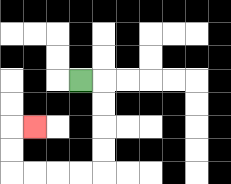{'start': '[3, 3]', 'end': '[1, 5]', 'path_directions': 'R,D,D,D,D,L,L,L,L,U,U,R', 'path_coordinates': '[[3, 3], [4, 3], [4, 4], [4, 5], [4, 6], [4, 7], [3, 7], [2, 7], [1, 7], [0, 7], [0, 6], [0, 5], [1, 5]]'}